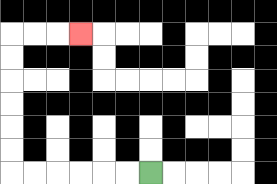{'start': '[6, 7]', 'end': '[3, 1]', 'path_directions': 'L,L,L,L,L,L,U,U,U,U,U,U,R,R,R', 'path_coordinates': '[[6, 7], [5, 7], [4, 7], [3, 7], [2, 7], [1, 7], [0, 7], [0, 6], [0, 5], [0, 4], [0, 3], [0, 2], [0, 1], [1, 1], [2, 1], [3, 1]]'}